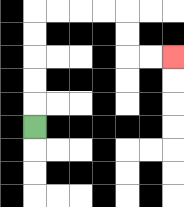{'start': '[1, 5]', 'end': '[7, 2]', 'path_directions': 'U,U,U,U,U,R,R,R,R,D,D,R,R', 'path_coordinates': '[[1, 5], [1, 4], [1, 3], [1, 2], [1, 1], [1, 0], [2, 0], [3, 0], [4, 0], [5, 0], [5, 1], [5, 2], [6, 2], [7, 2]]'}